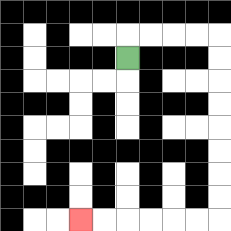{'start': '[5, 2]', 'end': '[3, 9]', 'path_directions': 'U,R,R,R,R,D,D,D,D,D,D,D,D,L,L,L,L,L,L', 'path_coordinates': '[[5, 2], [5, 1], [6, 1], [7, 1], [8, 1], [9, 1], [9, 2], [9, 3], [9, 4], [9, 5], [9, 6], [9, 7], [9, 8], [9, 9], [8, 9], [7, 9], [6, 9], [5, 9], [4, 9], [3, 9]]'}